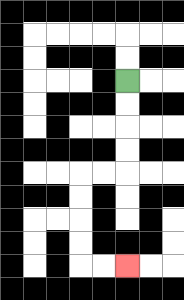{'start': '[5, 3]', 'end': '[5, 11]', 'path_directions': 'D,D,D,D,L,L,D,D,D,D,R,R', 'path_coordinates': '[[5, 3], [5, 4], [5, 5], [5, 6], [5, 7], [4, 7], [3, 7], [3, 8], [3, 9], [3, 10], [3, 11], [4, 11], [5, 11]]'}